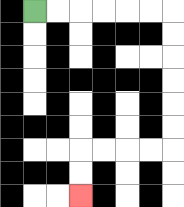{'start': '[1, 0]', 'end': '[3, 8]', 'path_directions': 'R,R,R,R,R,R,D,D,D,D,D,D,L,L,L,L,D,D', 'path_coordinates': '[[1, 0], [2, 0], [3, 0], [4, 0], [5, 0], [6, 0], [7, 0], [7, 1], [7, 2], [7, 3], [7, 4], [7, 5], [7, 6], [6, 6], [5, 6], [4, 6], [3, 6], [3, 7], [3, 8]]'}